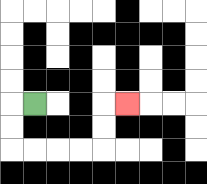{'start': '[1, 4]', 'end': '[5, 4]', 'path_directions': 'L,D,D,R,R,R,R,U,U,R', 'path_coordinates': '[[1, 4], [0, 4], [0, 5], [0, 6], [1, 6], [2, 6], [3, 6], [4, 6], [4, 5], [4, 4], [5, 4]]'}